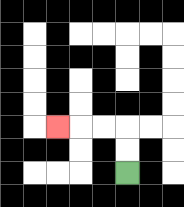{'start': '[5, 7]', 'end': '[2, 5]', 'path_directions': 'U,U,L,L,L', 'path_coordinates': '[[5, 7], [5, 6], [5, 5], [4, 5], [3, 5], [2, 5]]'}